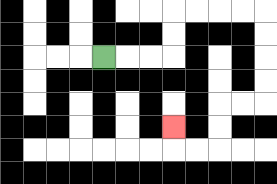{'start': '[4, 2]', 'end': '[7, 5]', 'path_directions': 'R,R,R,U,U,R,R,R,R,D,D,D,D,L,L,D,D,L,L,U', 'path_coordinates': '[[4, 2], [5, 2], [6, 2], [7, 2], [7, 1], [7, 0], [8, 0], [9, 0], [10, 0], [11, 0], [11, 1], [11, 2], [11, 3], [11, 4], [10, 4], [9, 4], [9, 5], [9, 6], [8, 6], [7, 6], [7, 5]]'}